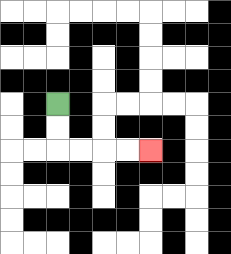{'start': '[2, 4]', 'end': '[6, 6]', 'path_directions': 'D,D,R,R,R,R', 'path_coordinates': '[[2, 4], [2, 5], [2, 6], [3, 6], [4, 6], [5, 6], [6, 6]]'}